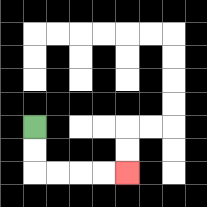{'start': '[1, 5]', 'end': '[5, 7]', 'path_directions': 'D,D,R,R,R,R', 'path_coordinates': '[[1, 5], [1, 6], [1, 7], [2, 7], [3, 7], [4, 7], [5, 7]]'}